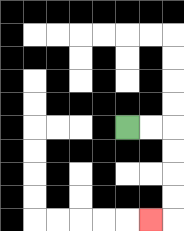{'start': '[5, 5]', 'end': '[6, 9]', 'path_directions': 'R,R,D,D,D,D,L', 'path_coordinates': '[[5, 5], [6, 5], [7, 5], [7, 6], [7, 7], [7, 8], [7, 9], [6, 9]]'}